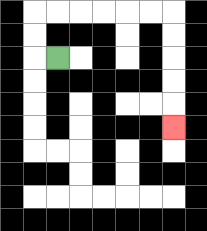{'start': '[2, 2]', 'end': '[7, 5]', 'path_directions': 'L,U,U,R,R,R,R,R,R,D,D,D,D,D', 'path_coordinates': '[[2, 2], [1, 2], [1, 1], [1, 0], [2, 0], [3, 0], [4, 0], [5, 0], [6, 0], [7, 0], [7, 1], [7, 2], [7, 3], [7, 4], [7, 5]]'}